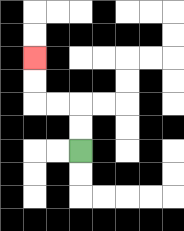{'start': '[3, 6]', 'end': '[1, 2]', 'path_directions': 'U,U,L,L,U,U', 'path_coordinates': '[[3, 6], [3, 5], [3, 4], [2, 4], [1, 4], [1, 3], [1, 2]]'}